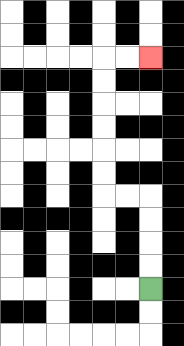{'start': '[6, 12]', 'end': '[6, 2]', 'path_directions': 'U,U,U,U,L,L,U,U,U,U,U,U,R,R', 'path_coordinates': '[[6, 12], [6, 11], [6, 10], [6, 9], [6, 8], [5, 8], [4, 8], [4, 7], [4, 6], [4, 5], [4, 4], [4, 3], [4, 2], [5, 2], [6, 2]]'}